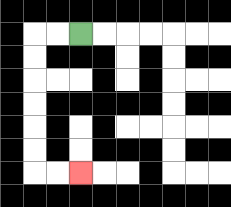{'start': '[3, 1]', 'end': '[3, 7]', 'path_directions': 'L,L,D,D,D,D,D,D,R,R', 'path_coordinates': '[[3, 1], [2, 1], [1, 1], [1, 2], [1, 3], [1, 4], [1, 5], [1, 6], [1, 7], [2, 7], [3, 7]]'}